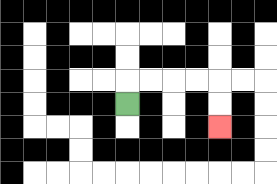{'start': '[5, 4]', 'end': '[9, 5]', 'path_directions': 'U,R,R,R,R,D,D', 'path_coordinates': '[[5, 4], [5, 3], [6, 3], [7, 3], [8, 3], [9, 3], [9, 4], [9, 5]]'}